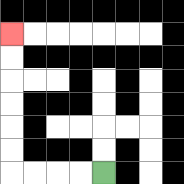{'start': '[4, 7]', 'end': '[0, 1]', 'path_directions': 'L,L,L,L,U,U,U,U,U,U', 'path_coordinates': '[[4, 7], [3, 7], [2, 7], [1, 7], [0, 7], [0, 6], [0, 5], [0, 4], [0, 3], [0, 2], [0, 1]]'}